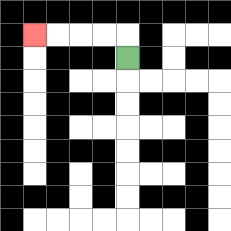{'start': '[5, 2]', 'end': '[1, 1]', 'path_directions': 'U,L,L,L,L', 'path_coordinates': '[[5, 2], [5, 1], [4, 1], [3, 1], [2, 1], [1, 1]]'}